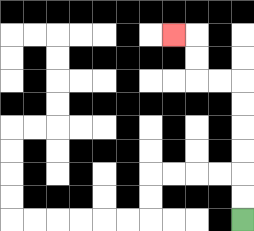{'start': '[10, 9]', 'end': '[7, 1]', 'path_directions': 'U,U,U,U,U,U,L,L,U,U,L', 'path_coordinates': '[[10, 9], [10, 8], [10, 7], [10, 6], [10, 5], [10, 4], [10, 3], [9, 3], [8, 3], [8, 2], [8, 1], [7, 1]]'}